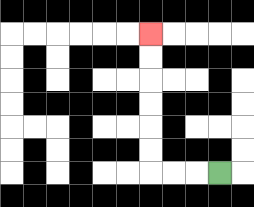{'start': '[9, 7]', 'end': '[6, 1]', 'path_directions': 'L,L,L,U,U,U,U,U,U', 'path_coordinates': '[[9, 7], [8, 7], [7, 7], [6, 7], [6, 6], [6, 5], [6, 4], [6, 3], [6, 2], [6, 1]]'}